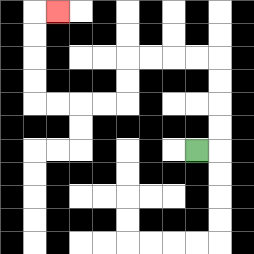{'start': '[8, 6]', 'end': '[2, 0]', 'path_directions': 'R,U,U,U,U,L,L,L,L,D,D,L,L,L,L,U,U,U,U,R', 'path_coordinates': '[[8, 6], [9, 6], [9, 5], [9, 4], [9, 3], [9, 2], [8, 2], [7, 2], [6, 2], [5, 2], [5, 3], [5, 4], [4, 4], [3, 4], [2, 4], [1, 4], [1, 3], [1, 2], [1, 1], [1, 0], [2, 0]]'}